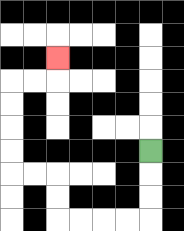{'start': '[6, 6]', 'end': '[2, 2]', 'path_directions': 'D,D,D,L,L,L,L,U,U,L,L,U,U,U,U,R,R,U', 'path_coordinates': '[[6, 6], [6, 7], [6, 8], [6, 9], [5, 9], [4, 9], [3, 9], [2, 9], [2, 8], [2, 7], [1, 7], [0, 7], [0, 6], [0, 5], [0, 4], [0, 3], [1, 3], [2, 3], [2, 2]]'}